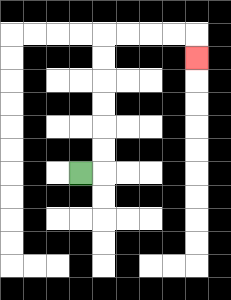{'start': '[3, 7]', 'end': '[8, 2]', 'path_directions': 'R,U,U,U,U,U,U,R,R,R,R,D', 'path_coordinates': '[[3, 7], [4, 7], [4, 6], [4, 5], [4, 4], [4, 3], [4, 2], [4, 1], [5, 1], [6, 1], [7, 1], [8, 1], [8, 2]]'}